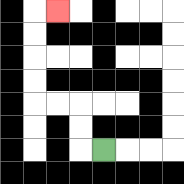{'start': '[4, 6]', 'end': '[2, 0]', 'path_directions': 'L,U,U,L,L,U,U,U,U,R', 'path_coordinates': '[[4, 6], [3, 6], [3, 5], [3, 4], [2, 4], [1, 4], [1, 3], [1, 2], [1, 1], [1, 0], [2, 0]]'}